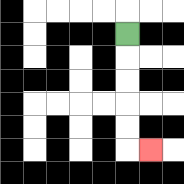{'start': '[5, 1]', 'end': '[6, 6]', 'path_directions': 'D,D,D,D,D,R', 'path_coordinates': '[[5, 1], [5, 2], [5, 3], [5, 4], [5, 5], [5, 6], [6, 6]]'}